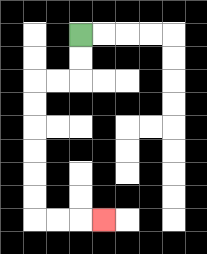{'start': '[3, 1]', 'end': '[4, 9]', 'path_directions': 'D,D,L,L,D,D,D,D,D,D,R,R,R', 'path_coordinates': '[[3, 1], [3, 2], [3, 3], [2, 3], [1, 3], [1, 4], [1, 5], [1, 6], [1, 7], [1, 8], [1, 9], [2, 9], [3, 9], [4, 9]]'}